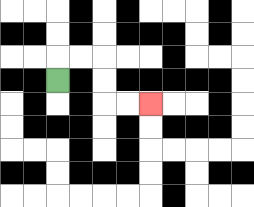{'start': '[2, 3]', 'end': '[6, 4]', 'path_directions': 'U,R,R,D,D,R,R', 'path_coordinates': '[[2, 3], [2, 2], [3, 2], [4, 2], [4, 3], [4, 4], [5, 4], [6, 4]]'}